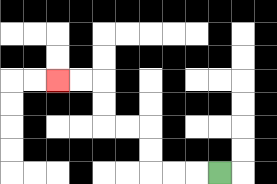{'start': '[9, 7]', 'end': '[2, 3]', 'path_directions': 'L,L,L,U,U,L,L,U,U,L,L', 'path_coordinates': '[[9, 7], [8, 7], [7, 7], [6, 7], [6, 6], [6, 5], [5, 5], [4, 5], [4, 4], [4, 3], [3, 3], [2, 3]]'}